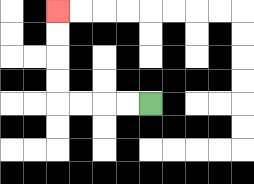{'start': '[6, 4]', 'end': '[2, 0]', 'path_directions': 'L,L,L,L,U,U,U,U', 'path_coordinates': '[[6, 4], [5, 4], [4, 4], [3, 4], [2, 4], [2, 3], [2, 2], [2, 1], [2, 0]]'}